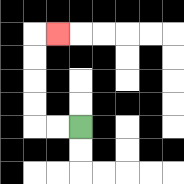{'start': '[3, 5]', 'end': '[2, 1]', 'path_directions': 'L,L,U,U,U,U,R', 'path_coordinates': '[[3, 5], [2, 5], [1, 5], [1, 4], [1, 3], [1, 2], [1, 1], [2, 1]]'}